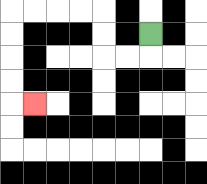{'start': '[6, 1]', 'end': '[1, 4]', 'path_directions': 'D,L,L,U,U,L,L,L,L,D,D,D,D,R', 'path_coordinates': '[[6, 1], [6, 2], [5, 2], [4, 2], [4, 1], [4, 0], [3, 0], [2, 0], [1, 0], [0, 0], [0, 1], [0, 2], [0, 3], [0, 4], [1, 4]]'}